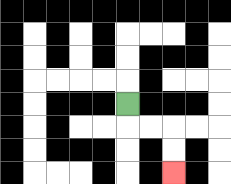{'start': '[5, 4]', 'end': '[7, 7]', 'path_directions': 'D,R,R,D,D', 'path_coordinates': '[[5, 4], [5, 5], [6, 5], [7, 5], [7, 6], [7, 7]]'}